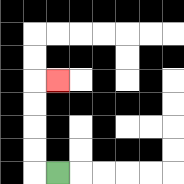{'start': '[2, 7]', 'end': '[2, 3]', 'path_directions': 'L,U,U,U,U,R', 'path_coordinates': '[[2, 7], [1, 7], [1, 6], [1, 5], [1, 4], [1, 3], [2, 3]]'}